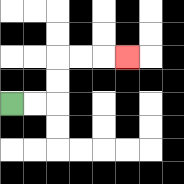{'start': '[0, 4]', 'end': '[5, 2]', 'path_directions': 'R,R,U,U,R,R,R', 'path_coordinates': '[[0, 4], [1, 4], [2, 4], [2, 3], [2, 2], [3, 2], [4, 2], [5, 2]]'}